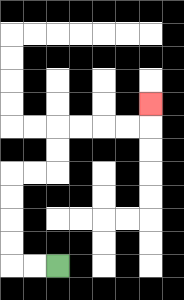{'start': '[2, 11]', 'end': '[6, 4]', 'path_directions': 'L,L,U,U,U,U,R,R,U,U,R,R,R,R,U', 'path_coordinates': '[[2, 11], [1, 11], [0, 11], [0, 10], [0, 9], [0, 8], [0, 7], [1, 7], [2, 7], [2, 6], [2, 5], [3, 5], [4, 5], [5, 5], [6, 5], [6, 4]]'}